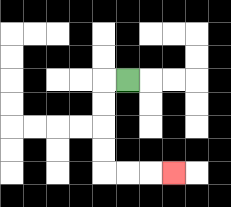{'start': '[5, 3]', 'end': '[7, 7]', 'path_directions': 'L,D,D,D,D,R,R,R', 'path_coordinates': '[[5, 3], [4, 3], [4, 4], [4, 5], [4, 6], [4, 7], [5, 7], [6, 7], [7, 7]]'}